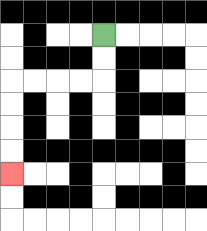{'start': '[4, 1]', 'end': '[0, 7]', 'path_directions': 'D,D,L,L,L,L,D,D,D,D', 'path_coordinates': '[[4, 1], [4, 2], [4, 3], [3, 3], [2, 3], [1, 3], [0, 3], [0, 4], [0, 5], [0, 6], [0, 7]]'}